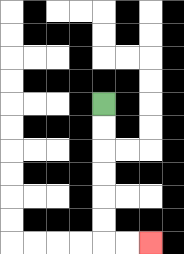{'start': '[4, 4]', 'end': '[6, 10]', 'path_directions': 'D,D,D,D,D,D,R,R', 'path_coordinates': '[[4, 4], [4, 5], [4, 6], [4, 7], [4, 8], [4, 9], [4, 10], [5, 10], [6, 10]]'}